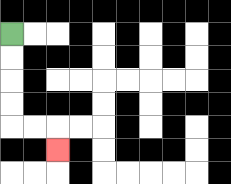{'start': '[0, 1]', 'end': '[2, 6]', 'path_directions': 'D,D,D,D,R,R,D', 'path_coordinates': '[[0, 1], [0, 2], [0, 3], [0, 4], [0, 5], [1, 5], [2, 5], [2, 6]]'}